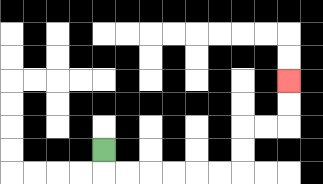{'start': '[4, 6]', 'end': '[12, 3]', 'path_directions': 'D,R,R,R,R,R,R,U,U,R,R,U,U', 'path_coordinates': '[[4, 6], [4, 7], [5, 7], [6, 7], [7, 7], [8, 7], [9, 7], [10, 7], [10, 6], [10, 5], [11, 5], [12, 5], [12, 4], [12, 3]]'}